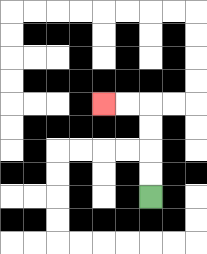{'start': '[6, 8]', 'end': '[4, 4]', 'path_directions': 'U,U,U,U,L,L', 'path_coordinates': '[[6, 8], [6, 7], [6, 6], [6, 5], [6, 4], [5, 4], [4, 4]]'}